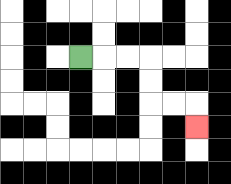{'start': '[3, 2]', 'end': '[8, 5]', 'path_directions': 'R,R,R,D,D,R,R,D', 'path_coordinates': '[[3, 2], [4, 2], [5, 2], [6, 2], [6, 3], [6, 4], [7, 4], [8, 4], [8, 5]]'}